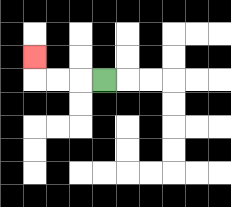{'start': '[4, 3]', 'end': '[1, 2]', 'path_directions': 'L,L,L,U', 'path_coordinates': '[[4, 3], [3, 3], [2, 3], [1, 3], [1, 2]]'}